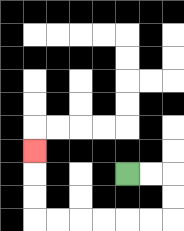{'start': '[5, 7]', 'end': '[1, 6]', 'path_directions': 'R,R,D,D,L,L,L,L,L,L,U,U,U', 'path_coordinates': '[[5, 7], [6, 7], [7, 7], [7, 8], [7, 9], [6, 9], [5, 9], [4, 9], [3, 9], [2, 9], [1, 9], [1, 8], [1, 7], [1, 6]]'}